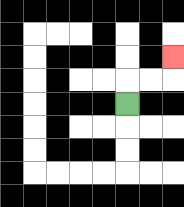{'start': '[5, 4]', 'end': '[7, 2]', 'path_directions': 'U,R,R,U', 'path_coordinates': '[[5, 4], [5, 3], [6, 3], [7, 3], [7, 2]]'}